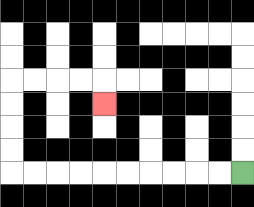{'start': '[10, 7]', 'end': '[4, 4]', 'path_directions': 'L,L,L,L,L,L,L,L,L,L,U,U,U,U,R,R,R,R,D', 'path_coordinates': '[[10, 7], [9, 7], [8, 7], [7, 7], [6, 7], [5, 7], [4, 7], [3, 7], [2, 7], [1, 7], [0, 7], [0, 6], [0, 5], [0, 4], [0, 3], [1, 3], [2, 3], [3, 3], [4, 3], [4, 4]]'}